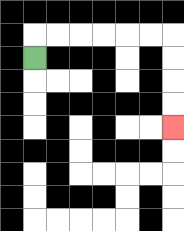{'start': '[1, 2]', 'end': '[7, 5]', 'path_directions': 'U,R,R,R,R,R,R,D,D,D,D', 'path_coordinates': '[[1, 2], [1, 1], [2, 1], [3, 1], [4, 1], [5, 1], [6, 1], [7, 1], [7, 2], [7, 3], [7, 4], [7, 5]]'}